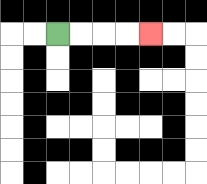{'start': '[2, 1]', 'end': '[6, 1]', 'path_directions': 'R,R,R,R', 'path_coordinates': '[[2, 1], [3, 1], [4, 1], [5, 1], [6, 1]]'}